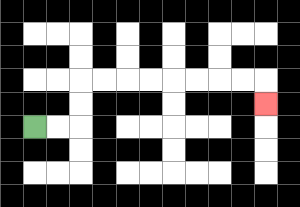{'start': '[1, 5]', 'end': '[11, 4]', 'path_directions': 'R,R,U,U,R,R,R,R,R,R,R,R,D', 'path_coordinates': '[[1, 5], [2, 5], [3, 5], [3, 4], [3, 3], [4, 3], [5, 3], [6, 3], [7, 3], [8, 3], [9, 3], [10, 3], [11, 3], [11, 4]]'}